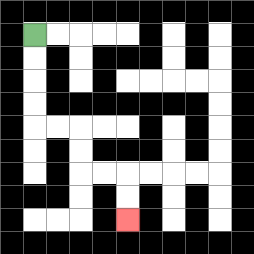{'start': '[1, 1]', 'end': '[5, 9]', 'path_directions': 'D,D,D,D,R,R,D,D,R,R,D,D', 'path_coordinates': '[[1, 1], [1, 2], [1, 3], [1, 4], [1, 5], [2, 5], [3, 5], [3, 6], [3, 7], [4, 7], [5, 7], [5, 8], [5, 9]]'}